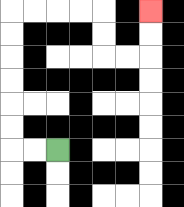{'start': '[2, 6]', 'end': '[6, 0]', 'path_directions': 'L,L,U,U,U,U,U,U,R,R,R,R,D,D,R,R,U,U', 'path_coordinates': '[[2, 6], [1, 6], [0, 6], [0, 5], [0, 4], [0, 3], [0, 2], [0, 1], [0, 0], [1, 0], [2, 0], [3, 0], [4, 0], [4, 1], [4, 2], [5, 2], [6, 2], [6, 1], [6, 0]]'}